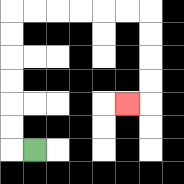{'start': '[1, 6]', 'end': '[5, 4]', 'path_directions': 'L,U,U,U,U,U,U,R,R,R,R,R,R,D,D,D,D,L', 'path_coordinates': '[[1, 6], [0, 6], [0, 5], [0, 4], [0, 3], [0, 2], [0, 1], [0, 0], [1, 0], [2, 0], [3, 0], [4, 0], [5, 0], [6, 0], [6, 1], [6, 2], [6, 3], [6, 4], [5, 4]]'}